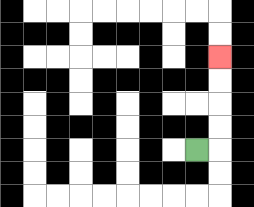{'start': '[8, 6]', 'end': '[9, 2]', 'path_directions': 'R,U,U,U,U', 'path_coordinates': '[[8, 6], [9, 6], [9, 5], [9, 4], [9, 3], [9, 2]]'}